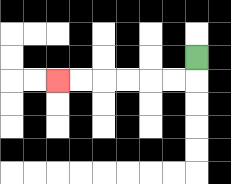{'start': '[8, 2]', 'end': '[2, 3]', 'path_directions': 'D,L,L,L,L,L,L', 'path_coordinates': '[[8, 2], [8, 3], [7, 3], [6, 3], [5, 3], [4, 3], [3, 3], [2, 3]]'}